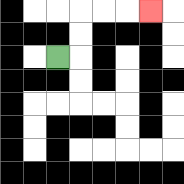{'start': '[2, 2]', 'end': '[6, 0]', 'path_directions': 'R,U,U,R,R,R', 'path_coordinates': '[[2, 2], [3, 2], [3, 1], [3, 0], [4, 0], [5, 0], [6, 0]]'}